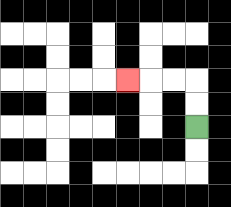{'start': '[8, 5]', 'end': '[5, 3]', 'path_directions': 'U,U,L,L,L', 'path_coordinates': '[[8, 5], [8, 4], [8, 3], [7, 3], [6, 3], [5, 3]]'}